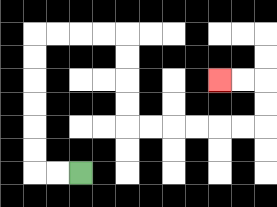{'start': '[3, 7]', 'end': '[9, 3]', 'path_directions': 'L,L,U,U,U,U,U,U,R,R,R,R,D,D,D,D,R,R,R,R,R,R,U,U,L,L', 'path_coordinates': '[[3, 7], [2, 7], [1, 7], [1, 6], [1, 5], [1, 4], [1, 3], [1, 2], [1, 1], [2, 1], [3, 1], [4, 1], [5, 1], [5, 2], [5, 3], [5, 4], [5, 5], [6, 5], [7, 5], [8, 5], [9, 5], [10, 5], [11, 5], [11, 4], [11, 3], [10, 3], [9, 3]]'}